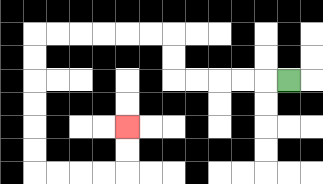{'start': '[12, 3]', 'end': '[5, 5]', 'path_directions': 'L,L,L,L,L,U,U,L,L,L,L,L,L,D,D,D,D,D,D,R,R,R,R,U,U', 'path_coordinates': '[[12, 3], [11, 3], [10, 3], [9, 3], [8, 3], [7, 3], [7, 2], [7, 1], [6, 1], [5, 1], [4, 1], [3, 1], [2, 1], [1, 1], [1, 2], [1, 3], [1, 4], [1, 5], [1, 6], [1, 7], [2, 7], [3, 7], [4, 7], [5, 7], [5, 6], [5, 5]]'}